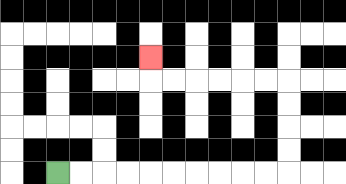{'start': '[2, 7]', 'end': '[6, 2]', 'path_directions': 'R,R,R,R,R,R,R,R,R,R,U,U,U,U,L,L,L,L,L,L,U', 'path_coordinates': '[[2, 7], [3, 7], [4, 7], [5, 7], [6, 7], [7, 7], [8, 7], [9, 7], [10, 7], [11, 7], [12, 7], [12, 6], [12, 5], [12, 4], [12, 3], [11, 3], [10, 3], [9, 3], [8, 3], [7, 3], [6, 3], [6, 2]]'}